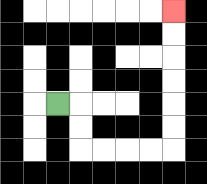{'start': '[2, 4]', 'end': '[7, 0]', 'path_directions': 'R,D,D,R,R,R,R,U,U,U,U,U,U', 'path_coordinates': '[[2, 4], [3, 4], [3, 5], [3, 6], [4, 6], [5, 6], [6, 6], [7, 6], [7, 5], [7, 4], [7, 3], [7, 2], [7, 1], [7, 0]]'}